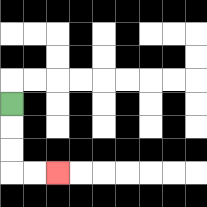{'start': '[0, 4]', 'end': '[2, 7]', 'path_directions': 'D,D,D,R,R', 'path_coordinates': '[[0, 4], [0, 5], [0, 6], [0, 7], [1, 7], [2, 7]]'}